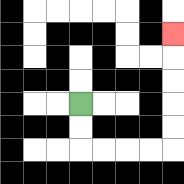{'start': '[3, 4]', 'end': '[7, 1]', 'path_directions': 'D,D,R,R,R,R,U,U,U,U,U', 'path_coordinates': '[[3, 4], [3, 5], [3, 6], [4, 6], [5, 6], [6, 6], [7, 6], [7, 5], [7, 4], [7, 3], [7, 2], [7, 1]]'}